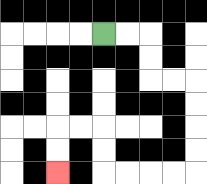{'start': '[4, 1]', 'end': '[2, 7]', 'path_directions': 'R,R,D,D,R,R,D,D,D,D,L,L,L,L,U,U,L,L,D,D', 'path_coordinates': '[[4, 1], [5, 1], [6, 1], [6, 2], [6, 3], [7, 3], [8, 3], [8, 4], [8, 5], [8, 6], [8, 7], [7, 7], [6, 7], [5, 7], [4, 7], [4, 6], [4, 5], [3, 5], [2, 5], [2, 6], [2, 7]]'}